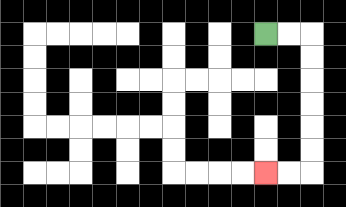{'start': '[11, 1]', 'end': '[11, 7]', 'path_directions': 'R,R,D,D,D,D,D,D,L,L', 'path_coordinates': '[[11, 1], [12, 1], [13, 1], [13, 2], [13, 3], [13, 4], [13, 5], [13, 6], [13, 7], [12, 7], [11, 7]]'}